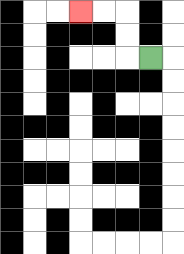{'start': '[6, 2]', 'end': '[3, 0]', 'path_directions': 'L,U,U,L,L', 'path_coordinates': '[[6, 2], [5, 2], [5, 1], [5, 0], [4, 0], [3, 0]]'}